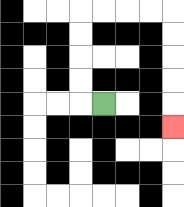{'start': '[4, 4]', 'end': '[7, 5]', 'path_directions': 'L,U,U,U,U,R,R,R,R,D,D,D,D,D', 'path_coordinates': '[[4, 4], [3, 4], [3, 3], [3, 2], [3, 1], [3, 0], [4, 0], [5, 0], [6, 0], [7, 0], [7, 1], [7, 2], [7, 3], [7, 4], [7, 5]]'}